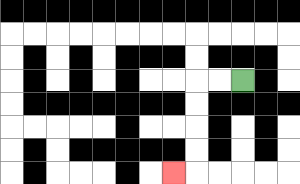{'start': '[10, 3]', 'end': '[7, 7]', 'path_directions': 'L,L,D,D,D,D,L', 'path_coordinates': '[[10, 3], [9, 3], [8, 3], [8, 4], [8, 5], [8, 6], [8, 7], [7, 7]]'}